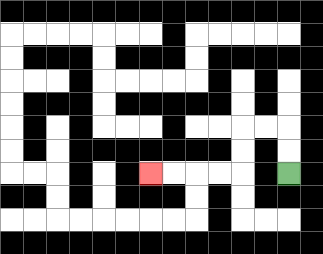{'start': '[12, 7]', 'end': '[6, 7]', 'path_directions': 'U,U,L,L,D,D,L,L,L,L', 'path_coordinates': '[[12, 7], [12, 6], [12, 5], [11, 5], [10, 5], [10, 6], [10, 7], [9, 7], [8, 7], [7, 7], [6, 7]]'}